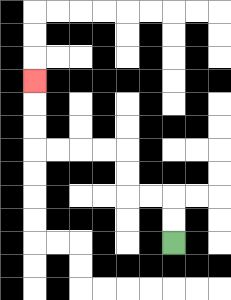{'start': '[7, 10]', 'end': '[1, 3]', 'path_directions': 'U,U,L,L,U,U,L,L,L,L,U,U,U', 'path_coordinates': '[[7, 10], [7, 9], [7, 8], [6, 8], [5, 8], [5, 7], [5, 6], [4, 6], [3, 6], [2, 6], [1, 6], [1, 5], [1, 4], [1, 3]]'}